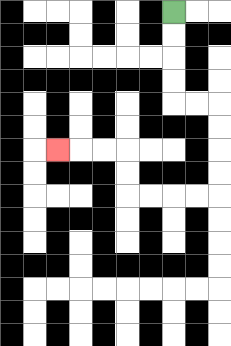{'start': '[7, 0]', 'end': '[2, 6]', 'path_directions': 'D,D,D,D,R,R,D,D,D,D,L,L,L,L,U,U,L,L,L', 'path_coordinates': '[[7, 0], [7, 1], [7, 2], [7, 3], [7, 4], [8, 4], [9, 4], [9, 5], [9, 6], [9, 7], [9, 8], [8, 8], [7, 8], [6, 8], [5, 8], [5, 7], [5, 6], [4, 6], [3, 6], [2, 6]]'}